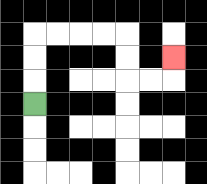{'start': '[1, 4]', 'end': '[7, 2]', 'path_directions': 'U,U,U,R,R,R,R,D,D,R,R,U', 'path_coordinates': '[[1, 4], [1, 3], [1, 2], [1, 1], [2, 1], [3, 1], [4, 1], [5, 1], [5, 2], [5, 3], [6, 3], [7, 3], [7, 2]]'}